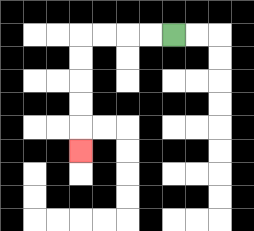{'start': '[7, 1]', 'end': '[3, 6]', 'path_directions': 'L,L,L,L,D,D,D,D,D', 'path_coordinates': '[[7, 1], [6, 1], [5, 1], [4, 1], [3, 1], [3, 2], [3, 3], [3, 4], [3, 5], [3, 6]]'}